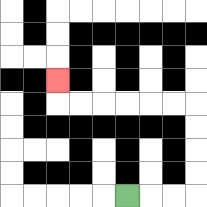{'start': '[5, 8]', 'end': '[2, 3]', 'path_directions': 'R,R,R,U,U,U,U,L,L,L,L,L,L,U', 'path_coordinates': '[[5, 8], [6, 8], [7, 8], [8, 8], [8, 7], [8, 6], [8, 5], [8, 4], [7, 4], [6, 4], [5, 4], [4, 4], [3, 4], [2, 4], [2, 3]]'}